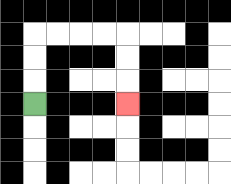{'start': '[1, 4]', 'end': '[5, 4]', 'path_directions': 'U,U,U,R,R,R,R,D,D,D', 'path_coordinates': '[[1, 4], [1, 3], [1, 2], [1, 1], [2, 1], [3, 1], [4, 1], [5, 1], [5, 2], [5, 3], [5, 4]]'}